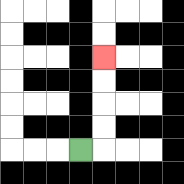{'start': '[3, 6]', 'end': '[4, 2]', 'path_directions': 'R,U,U,U,U', 'path_coordinates': '[[3, 6], [4, 6], [4, 5], [4, 4], [4, 3], [4, 2]]'}